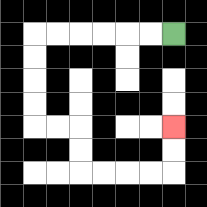{'start': '[7, 1]', 'end': '[7, 5]', 'path_directions': 'L,L,L,L,L,L,D,D,D,D,R,R,D,D,R,R,R,R,U,U', 'path_coordinates': '[[7, 1], [6, 1], [5, 1], [4, 1], [3, 1], [2, 1], [1, 1], [1, 2], [1, 3], [1, 4], [1, 5], [2, 5], [3, 5], [3, 6], [3, 7], [4, 7], [5, 7], [6, 7], [7, 7], [7, 6], [7, 5]]'}